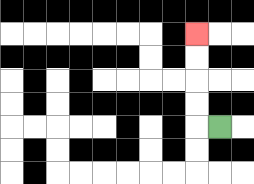{'start': '[9, 5]', 'end': '[8, 1]', 'path_directions': 'L,U,U,U,U', 'path_coordinates': '[[9, 5], [8, 5], [8, 4], [8, 3], [8, 2], [8, 1]]'}